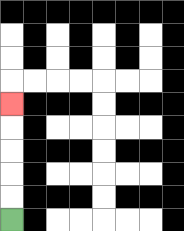{'start': '[0, 9]', 'end': '[0, 4]', 'path_directions': 'U,U,U,U,U', 'path_coordinates': '[[0, 9], [0, 8], [0, 7], [0, 6], [0, 5], [0, 4]]'}